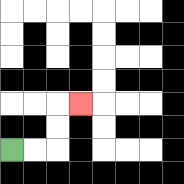{'start': '[0, 6]', 'end': '[3, 4]', 'path_directions': 'R,R,U,U,R', 'path_coordinates': '[[0, 6], [1, 6], [2, 6], [2, 5], [2, 4], [3, 4]]'}